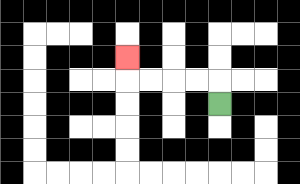{'start': '[9, 4]', 'end': '[5, 2]', 'path_directions': 'U,L,L,L,L,U', 'path_coordinates': '[[9, 4], [9, 3], [8, 3], [7, 3], [6, 3], [5, 3], [5, 2]]'}